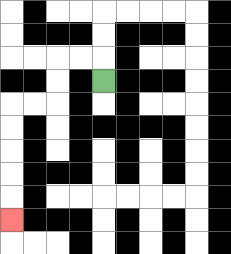{'start': '[4, 3]', 'end': '[0, 9]', 'path_directions': 'U,L,L,D,D,L,L,D,D,D,D,D', 'path_coordinates': '[[4, 3], [4, 2], [3, 2], [2, 2], [2, 3], [2, 4], [1, 4], [0, 4], [0, 5], [0, 6], [0, 7], [0, 8], [0, 9]]'}